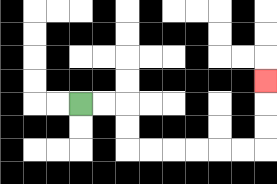{'start': '[3, 4]', 'end': '[11, 3]', 'path_directions': 'R,R,D,D,R,R,R,R,R,R,U,U,U', 'path_coordinates': '[[3, 4], [4, 4], [5, 4], [5, 5], [5, 6], [6, 6], [7, 6], [8, 6], [9, 6], [10, 6], [11, 6], [11, 5], [11, 4], [11, 3]]'}